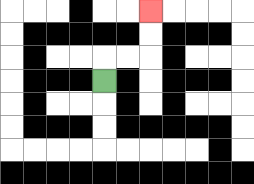{'start': '[4, 3]', 'end': '[6, 0]', 'path_directions': 'U,R,R,U,U', 'path_coordinates': '[[4, 3], [4, 2], [5, 2], [6, 2], [6, 1], [6, 0]]'}